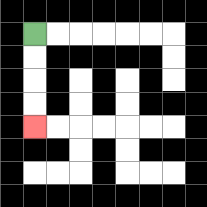{'start': '[1, 1]', 'end': '[1, 5]', 'path_directions': 'D,D,D,D', 'path_coordinates': '[[1, 1], [1, 2], [1, 3], [1, 4], [1, 5]]'}